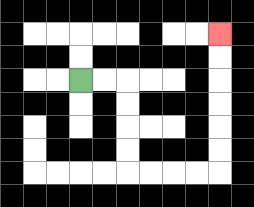{'start': '[3, 3]', 'end': '[9, 1]', 'path_directions': 'R,R,D,D,D,D,R,R,R,R,U,U,U,U,U,U', 'path_coordinates': '[[3, 3], [4, 3], [5, 3], [5, 4], [5, 5], [5, 6], [5, 7], [6, 7], [7, 7], [8, 7], [9, 7], [9, 6], [9, 5], [9, 4], [9, 3], [9, 2], [9, 1]]'}